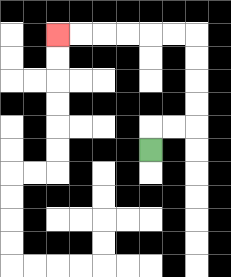{'start': '[6, 6]', 'end': '[2, 1]', 'path_directions': 'U,R,R,U,U,U,U,L,L,L,L,L,L', 'path_coordinates': '[[6, 6], [6, 5], [7, 5], [8, 5], [8, 4], [8, 3], [8, 2], [8, 1], [7, 1], [6, 1], [5, 1], [4, 1], [3, 1], [2, 1]]'}